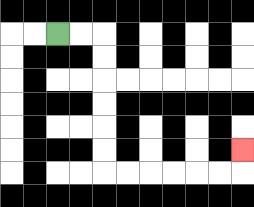{'start': '[2, 1]', 'end': '[10, 6]', 'path_directions': 'R,R,D,D,D,D,D,D,R,R,R,R,R,R,U', 'path_coordinates': '[[2, 1], [3, 1], [4, 1], [4, 2], [4, 3], [4, 4], [4, 5], [4, 6], [4, 7], [5, 7], [6, 7], [7, 7], [8, 7], [9, 7], [10, 7], [10, 6]]'}